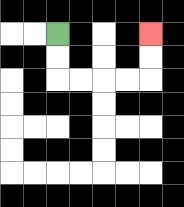{'start': '[2, 1]', 'end': '[6, 1]', 'path_directions': 'D,D,R,R,R,R,U,U', 'path_coordinates': '[[2, 1], [2, 2], [2, 3], [3, 3], [4, 3], [5, 3], [6, 3], [6, 2], [6, 1]]'}